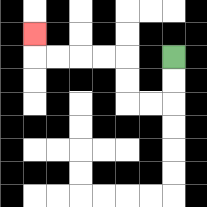{'start': '[7, 2]', 'end': '[1, 1]', 'path_directions': 'D,D,L,L,U,U,L,L,L,L,U', 'path_coordinates': '[[7, 2], [7, 3], [7, 4], [6, 4], [5, 4], [5, 3], [5, 2], [4, 2], [3, 2], [2, 2], [1, 2], [1, 1]]'}